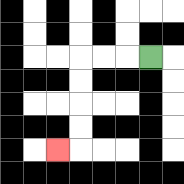{'start': '[6, 2]', 'end': '[2, 6]', 'path_directions': 'L,L,L,D,D,D,D,L', 'path_coordinates': '[[6, 2], [5, 2], [4, 2], [3, 2], [3, 3], [3, 4], [3, 5], [3, 6], [2, 6]]'}